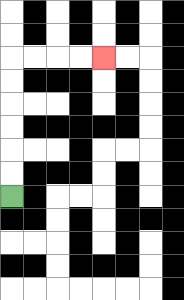{'start': '[0, 8]', 'end': '[4, 2]', 'path_directions': 'U,U,U,U,U,U,R,R,R,R', 'path_coordinates': '[[0, 8], [0, 7], [0, 6], [0, 5], [0, 4], [0, 3], [0, 2], [1, 2], [2, 2], [3, 2], [4, 2]]'}